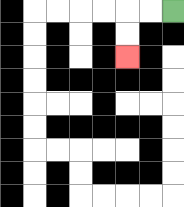{'start': '[7, 0]', 'end': '[5, 2]', 'path_directions': 'L,L,D,D', 'path_coordinates': '[[7, 0], [6, 0], [5, 0], [5, 1], [5, 2]]'}